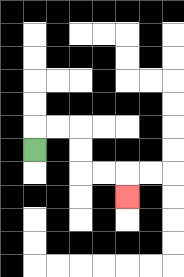{'start': '[1, 6]', 'end': '[5, 8]', 'path_directions': 'U,R,R,D,D,R,R,D', 'path_coordinates': '[[1, 6], [1, 5], [2, 5], [3, 5], [3, 6], [3, 7], [4, 7], [5, 7], [5, 8]]'}